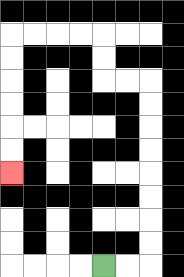{'start': '[4, 11]', 'end': '[0, 7]', 'path_directions': 'R,R,U,U,U,U,U,U,U,U,L,L,U,U,L,L,L,L,D,D,D,D,D,D', 'path_coordinates': '[[4, 11], [5, 11], [6, 11], [6, 10], [6, 9], [6, 8], [6, 7], [6, 6], [6, 5], [6, 4], [6, 3], [5, 3], [4, 3], [4, 2], [4, 1], [3, 1], [2, 1], [1, 1], [0, 1], [0, 2], [0, 3], [0, 4], [0, 5], [0, 6], [0, 7]]'}